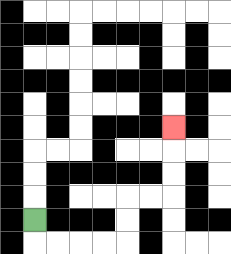{'start': '[1, 9]', 'end': '[7, 5]', 'path_directions': 'D,R,R,R,R,U,U,R,R,U,U,U', 'path_coordinates': '[[1, 9], [1, 10], [2, 10], [3, 10], [4, 10], [5, 10], [5, 9], [5, 8], [6, 8], [7, 8], [7, 7], [7, 6], [7, 5]]'}